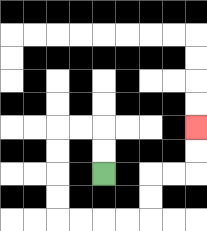{'start': '[4, 7]', 'end': '[8, 5]', 'path_directions': 'U,U,L,L,D,D,D,D,R,R,R,R,U,U,R,R,U,U', 'path_coordinates': '[[4, 7], [4, 6], [4, 5], [3, 5], [2, 5], [2, 6], [2, 7], [2, 8], [2, 9], [3, 9], [4, 9], [5, 9], [6, 9], [6, 8], [6, 7], [7, 7], [8, 7], [8, 6], [8, 5]]'}